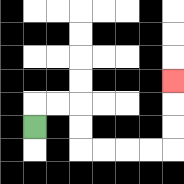{'start': '[1, 5]', 'end': '[7, 3]', 'path_directions': 'U,R,R,D,D,R,R,R,R,U,U,U', 'path_coordinates': '[[1, 5], [1, 4], [2, 4], [3, 4], [3, 5], [3, 6], [4, 6], [5, 6], [6, 6], [7, 6], [7, 5], [7, 4], [7, 3]]'}